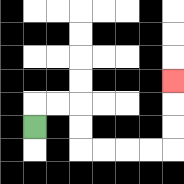{'start': '[1, 5]', 'end': '[7, 3]', 'path_directions': 'U,R,R,D,D,R,R,R,R,U,U,U', 'path_coordinates': '[[1, 5], [1, 4], [2, 4], [3, 4], [3, 5], [3, 6], [4, 6], [5, 6], [6, 6], [7, 6], [7, 5], [7, 4], [7, 3]]'}